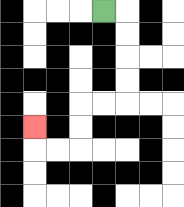{'start': '[4, 0]', 'end': '[1, 5]', 'path_directions': 'R,D,D,D,D,L,L,D,D,L,L,U', 'path_coordinates': '[[4, 0], [5, 0], [5, 1], [5, 2], [5, 3], [5, 4], [4, 4], [3, 4], [3, 5], [3, 6], [2, 6], [1, 6], [1, 5]]'}